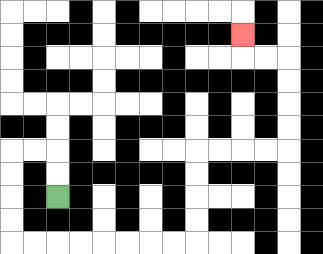{'start': '[2, 8]', 'end': '[10, 1]', 'path_directions': 'U,U,L,L,D,D,D,D,R,R,R,R,R,R,R,R,U,U,U,U,R,R,R,R,U,U,U,U,L,L,U', 'path_coordinates': '[[2, 8], [2, 7], [2, 6], [1, 6], [0, 6], [0, 7], [0, 8], [0, 9], [0, 10], [1, 10], [2, 10], [3, 10], [4, 10], [5, 10], [6, 10], [7, 10], [8, 10], [8, 9], [8, 8], [8, 7], [8, 6], [9, 6], [10, 6], [11, 6], [12, 6], [12, 5], [12, 4], [12, 3], [12, 2], [11, 2], [10, 2], [10, 1]]'}